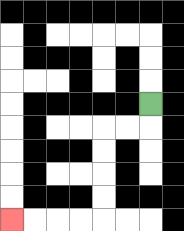{'start': '[6, 4]', 'end': '[0, 9]', 'path_directions': 'D,L,L,D,D,D,D,L,L,L,L', 'path_coordinates': '[[6, 4], [6, 5], [5, 5], [4, 5], [4, 6], [4, 7], [4, 8], [4, 9], [3, 9], [2, 9], [1, 9], [0, 9]]'}